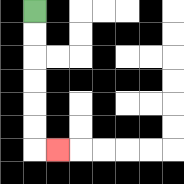{'start': '[1, 0]', 'end': '[2, 6]', 'path_directions': 'D,D,D,D,D,D,R', 'path_coordinates': '[[1, 0], [1, 1], [1, 2], [1, 3], [1, 4], [1, 5], [1, 6], [2, 6]]'}